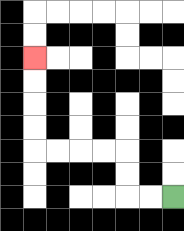{'start': '[7, 8]', 'end': '[1, 2]', 'path_directions': 'L,L,U,U,L,L,L,L,U,U,U,U', 'path_coordinates': '[[7, 8], [6, 8], [5, 8], [5, 7], [5, 6], [4, 6], [3, 6], [2, 6], [1, 6], [1, 5], [1, 4], [1, 3], [1, 2]]'}